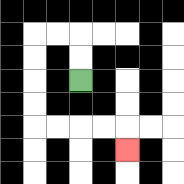{'start': '[3, 3]', 'end': '[5, 6]', 'path_directions': 'U,U,L,L,D,D,D,D,R,R,R,R,D', 'path_coordinates': '[[3, 3], [3, 2], [3, 1], [2, 1], [1, 1], [1, 2], [1, 3], [1, 4], [1, 5], [2, 5], [3, 5], [4, 5], [5, 5], [5, 6]]'}